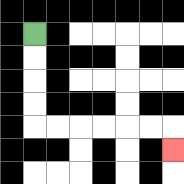{'start': '[1, 1]', 'end': '[7, 6]', 'path_directions': 'D,D,D,D,R,R,R,R,R,R,D', 'path_coordinates': '[[1, 1], [1, 2], [1, 3], [1, 4], [1, 5], [2, 5], [3, 5], [4, 5], [5, 5], [6, 5], [7, 5], [7, 6]]'}